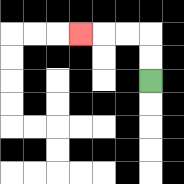{'start': '[6, 3]', 'end': '[3, 1]', 'path_directions': 'U,U,L,L,L', 'path_coordinates': '[[6, 3], [6, 2], [6, 1], [5, 1], [4, 1], [3, 1]]'}